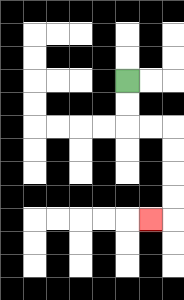{'start': '[5, 3]', 'end': '[6, 9]', 'path_directions': 'D,D,R,R,D,D,D,D,L', 'path_coordinates': '[[5, 3], [5, 4], [5, 5], [6, 5], [7, 5], [7, 6], [7, 7], [7, 8], [7, 9], [6, 9]]'}